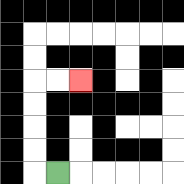{'start': '[2, 7]', 'end': '[3, 3]', 'path_directions': 'L,U,U,U,U,R,R', 'path_coordinates': '[[2, 7], [1, 7], [1, 6], [1, 5], [1, 4], [1, 3], [2, 3], [3, 3]]'}